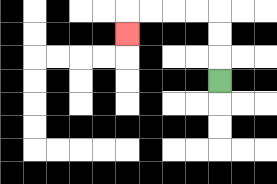{'start': '[9, 3]', 'end': '[5, 1]', 'path_directions': 'U,U,U,L,L,L,L,D', 'path_coordinates': '[[9, 3], [9, 2], [9, 1], [9, 0], [8, 0], [7, 0], [6, 0], [5, 0], [5, 1]]'}